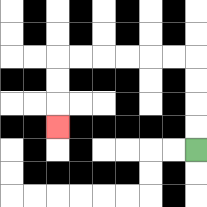{'start': '[8, 6]', 'end': '[2, 5]', 'path_directions': 'U,U,U,U,L,L,L,L,L,L,D,D,D', 'path_coordinates': '[[8, 6], [8, 5], [8, 4], [8, 3], [8, 2], [7, 2], [6, 2], [5, 2], [4, 2], [3, 2], [2, 2], [2, 3], [2, 4], [2, 5]]'}